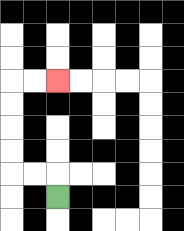{'start': '[2, 8]', 'end': '[2, 3]', 'path_directions': 'U,L,L,U,U,U,U,R,R', 'path_coordinates': '[[2, 8], [2, 7], [1, 7], [0, 7], [0, 6], [0, 5], [0, 4], [0, 3], [1, 3], [2, 3]]'}